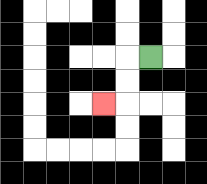{'start': '[6, 2]', 'end': '[4, 4]', 'path_directions': 'L,D,D,L', 'path_coordinates': '[[6, 2], [5, 2], [5, 3], [5, 4], [4, 4]]'}